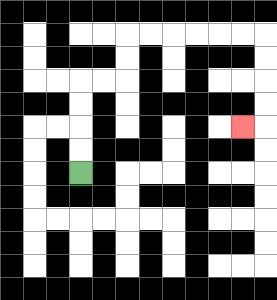{'start': '[3, 7]', 'end': '[10, 5]', 'path_directions': 'U,U,U,U,R,R,U,U,R,R,R,R,R,R,D,D,D,D,L', 'path_coordinates': '[[3, 7], [3, 6], [3, 5], [3, 4], [3, 3], [4, 3], [5, 3], [5, 2], [5, 1], [6, 1], [7, 1], [8, 1], [9, 1], [10, 1], [11, 1], [11, 2], [11, 3], [11, 4], [11, 5], [10, 5]]'}